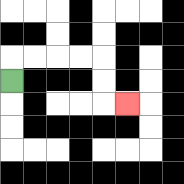{'start': '[0, 3]', 'end': '[5, 4]', 'path_directions': 'U,R,R,R,R,D,D,R', 'path_coordinates': '[[0, 3], [0, 2], [1, 2], [2, 2], [3, 2], [4, 2], [4, 3], [4, 4], [5, 4]]'}